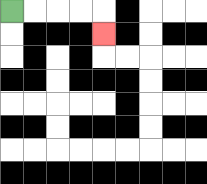{'start': '[0, 0]', 'end': '[4, 1]', 'path_directions': 'R,R,R,R,D', 'path_coordinates': '[[0, 0], [1, 0], [2, 0], [3, 0], [4, 0], [4, 1]]'}